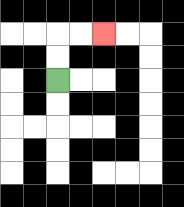{'start': '[2, 3]', 'end': '[4, 1]', 'path_directions': 'U,U,R,R', 'path_coordinates': '[[2, 3], [2, 2], [2, 1], [3, 1], [4, 1]]'}